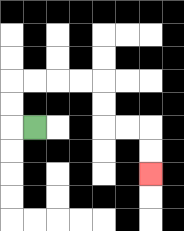{'start': '[1, 5]', 'end': '[6, 7]', 'path_directions': 'L,U,U,R,R,R,R,D,D,R,R,D,D', 'path_coordinates': '[[1, 5], [0, 5], [0, 4], [0, 3], [1, 3], [2, 3], [3, 3], [4, 3], [4, 4], [4, 5], [5, 5], [6, 5], [6, 6], [6, 7]]'}